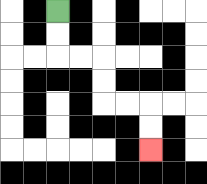{'start': '[2, 0]', 'end': '[6, 6]', 'path_directions': 'D,D,R,R,D,D,R,R,D,D', 'path_coordinates': '[[2, 0], [2, 1], [2, 2], [3, 2], [4, 2], [4, 3], [4, 4], [5, 4], [6, 4], [6, 5], [6, 6]]'}